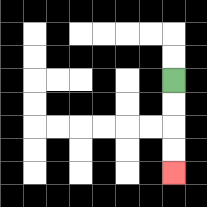{'start': '[7, 3]', 'end': '[7, 7]', 'path_directions': 'D,D,D,D', 'path_coordinates': '[[7, 3], [7, 4], [7, 5], [7, 6], [7, 7]]'}